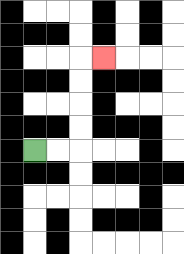{'start': '[1, 6]', 'end': '[4, 2]', 'path_directions': 'R,R,U,U,U,U,R', 'path_coordinates': '[[1, 6], [2, 6], [3, 6], [3, 5], [3, 4], [3, 3], [3, 2], [4, 2]]'}